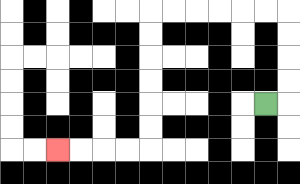{'start': '[11, 4]', 'end': '[2, 6]', 'path_directions': 'R,U,U,U,U,L,L,L,L,L,L,D,D,D,D,D,D,L,L,L,L', 'path_coordinates': '[[11, 4], [12, 4], [12, 3], [12, 2], [12, 1], [12, 0], [11, 0], [10, 0], [9, 0], [8, 0], [7, 0], [6, 0], [6, 1], [6, 2], [6, 3], [6, 4], [6, 5], [6, 6], [5, 6], [4, 6], [3, 6], [2, 6]]'}